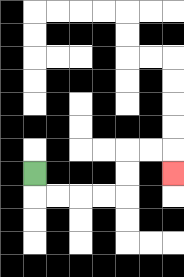{'start': '[1, 7]', 'end': '[7, 7]', 'path_directions': 'D,R,R,R,R,U,U,R,R,D', 'path_coordinates': '[[1, 7], [1, 8], [2, 8], [3, 8], [4, 8], [5, 8], [5, 7], [5, 6], [6, 6], [7, 6], [7, 7]]'}